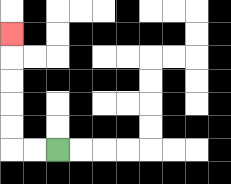{'start': '[2, 6]', 'end': '[0, 1]', 'path_directions': 'L,L,U,U,U,U,U', 'path_coordinates': '[[2, 6], [1, 6], [0, 6], [0, 5], [0, 4], [0, 3], [0, 2], [0, 1]]'}